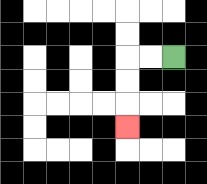{'start': '[7, 2]', 'end': '[5, 5]', 'path_directions': 'L,L,D,D,D', 'path_coordinates': '[[7, 2], [6, 2], [5, 2], [5, 3], [5, 4], [5, 5]]'}